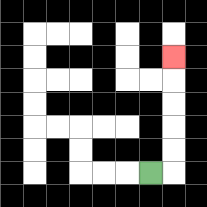{'start': '[6, 7]', 'end': '[7, 2]', 'path_directions': 'R,U,U,U,U,U', 'path_coordinates': '[[6, 7], [7, 7], [7, 6], [7, 5], [7, 4], [7, 3], [7, 2]]'}